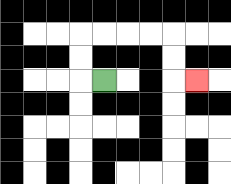{'start': '[4, 3]', 'end': '[8, 3]', 'path_directions': 'L,U,U,R,R,R,R,D,D,R', 'path_coordinates': '[[4, 3], [3, 3], [3, 2], [3, 1], [4, 1], [5, 1], [6, 1], [7, 1], [7, 2], [7, 3], [8, 3]]'}